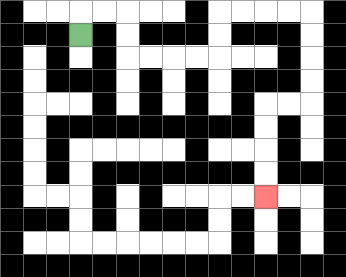{'start': '[3, 1]', 'end': '[11, 8]', 'path_directions': 'U,R,R,D,D,R,R,R,R,U,U,R,R,R,R,D,D,D,D,L,L,D,D,D,D', 'path_coordinates': '[[3, 1], [3, 0], [4, 0], [5, 0], [5, 1], [5, 2], [6, 2], [7, 2], [8, 2], [9, 2], [9, 1], [9, 0], [10, 0], [11, 0], [12, 0], [13, 0], [13, 1], [13, 2], [13, 3], [13, 4], [12, 4], [11, 4], [11, 5], [11, 6], [11, 7], [11, 8]]'}